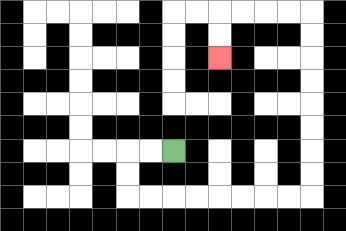{'start': '[7, 6]', 'end': '[9, 2]', 'path_directions': 'L,L,D,D,R,R,R,R,R,R,R,R,U,U,U,U,U,U,U,U,L,L,L,L,D,D', 'path_coordinates': '[[7, 6], [6, 6], [5, 6], [5, 7], [5, 8], [6, 8], [7, 8], [8, 8], [9, 8], [10, 8], [11, 8], [12, 8], [13, 8], [13, 7], [13, 6], [13, 5], [13, 4], [13, 3], [13, 2], [13, 1], [13, 0], [12, 0], [11, 0], [10, 0], [9, 0], [9, 1], [9, 2]]'}